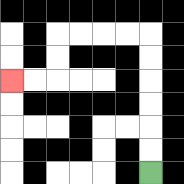{'start': '[6, 7]', 'end': '[0, 3]', 'path_directions': 'U,U,U,U,U,U,L,L,L,L,D,D,L,L', 'path_coordinates': '[[6, 7], [6, 6], [6, 5], [6, 4], [6, 3], [6, 2], [6, 1], [5, 1], [4, 1], [3, 1], [2, 1], [2, 2], [2, 3], [1, 3], [0, 3]]'}